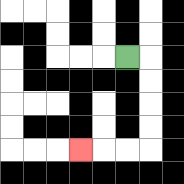{'start': '[5, 2]', 'end': '[3, 6]', 'path_directions': 'R,D,D,D,D,L,L,L', 'path_coordinates': '[[5, 2], [6, 2], [6, 3], [6, 4], [6, 5], [6, 6], [5, 6], [4, 6], [3, 6]]'}